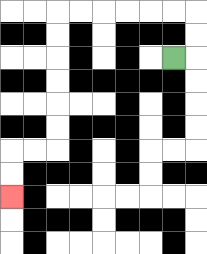{'start': '[7, 2]', 'end': '[0, 8]', 'path_directions': 'R,U,U,L,L,L,L,L,L,D,D,D,D,D,D,L,L,D,D', 'path_coordinates': '[[7, 2], [8, 2], [8, 1], [8, 0], [7, 0], [6, 0], [5, 0], [4, 0], [3, 0], [2, 0], [2, 1], [2, 2], [2, 3], [2, 4], [2, 5], [2, 6], [1, 6], [0, 6], [0, 7], [0, 8]]'}